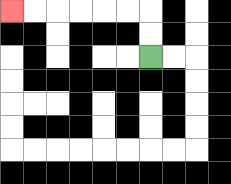{'start': '[6, 2]', 'end': '[0, 0]', 'path_directions': 'U,U,L,L,L,L,L,L', 'path_coordinates': '[[6, 2], [6, 1], [6, 0], [5, 0], [4, 0], [3, 0], [2, 0], [1, 0], [0, 0]]'}